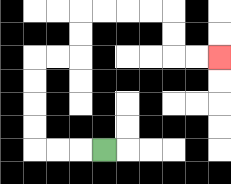{'start': '[4, 6]', 'end': '[9, 2]', 'path_directions': 'L,L,L,U,U,U,U,R,R,U,U,R,R,R,R,D,D,R,R', 'path_coordinates': '[[4, 6], [3, 6], [2, 6], [1, 6], [1, 5], [1, 4], [1, 3], [1, 2], [2, 2], [3, 2], [3, 1], [3, 0], [4, 0], [5, 0], [6, 0], [7, 0], [7, 1], [7, 2], [8, 2], [9, 2]]'}